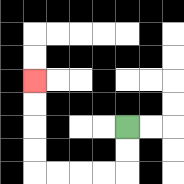{'start': '[5, 5]', 'end': '[1, 3]', 'path_directions': 'D,D,L,L,L,L,U,U,U,U', 'path_coordinates': '[[5, 5], [5, 6], [5, 7], [4, 7], [3, 7], [2, 7], [1, 7], [1, 6], [1, 5], [1, 4], [1, 3]]'}